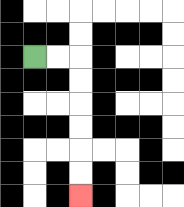{'start': '[1, 2]', 'end': '[3, 8]', 'path_directions': 'R,R,D,D,D,D,D,D', 'path_coordinates': '[[1, 2], [2, 2], [3, 2], [3, 3], [3, 4], [3, 5], [3, 6], [3, 7], [3, 8]]'}